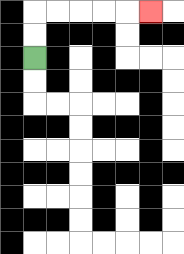{'start': '[1, 2]', 'end': '[6, 0]', 'path_directions': 'U,U,R,R,R,R,R', 'path_coordinates': '[[1, 2], [1, 1], [1, 0], [2, 0], [3, 0], [4, 0], [5, 0], [6, 0]]'}